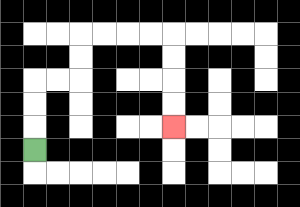{'start': '[1, 6]', 'end': '[7, 5]', 'path_directions': 'U,U,U,R,R,U,U,R,R,R,R,D,D,D,D', 'path_coordinates': '[[1, 6], [1, 5], [1, 4], [1, 3], [2, 3], [3, 3], [3, 2], [3, 1], [4, 1], [5, 1], [6, 1], [7, 1], [7, 2], [7, 3], [7, 4], [7, 5]]'}